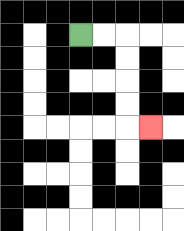{'start': '[3, 1]', 'end': '[6, 5]', 'path_directions': 'R,R,D,D,D,D,R', 'path_coordinates': '[[3, 1], [4, 1], [5, 1], [5, 2], [5, 3], [5, 4], [5, 5], [6, 5]]'}